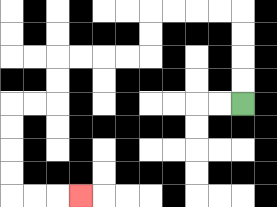{'start': '[10, 4]', 'end': '[3, 8]', 'path_directions': 'U,U,U,U,L,L,L,L,D,D,L,L,L,L,D,D,L,L,D,D,D,D,R,R,R', 'path_coordinates': '[[10, 4], [10, 3], [10, 2], [10, 1], [10, 0], [9, 0], [8, 0], [7, 0], [6, 0], [6, 1], [6, 2], [5, 2], [4, 2], [3, 2], [2, 2], [2, 3], [2, 4], [1, 4], [0, 4], [0, 5], [0, 6], [0, 7], [0, 8], [1, 8], [2, 8], [3, 8]]'}